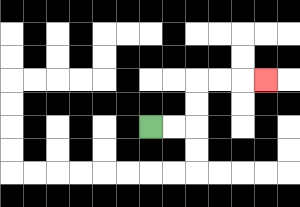{'start': '[6, 5]', 'end': '[11, 3]', 'path_directions': 'R,R,U,U,R,R,R', 'path_coordinates': '[[6, 5], [7, 5], [8, 5], [8, 4], [8, 3], [9, 3], [10, 3], [11, 3]]'}